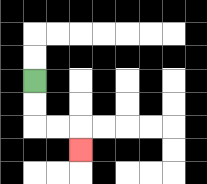{'start': '[1, 3]', 'end': '[3, 6]', 'path_directions': 'D,D,R,R,D', 'path_coordinates': '[[1, 3], [1, 4], [1, 5], [2, 5], [3, 5], [3, 6]]'}